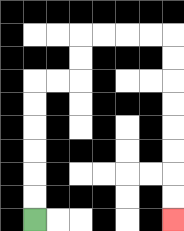{'start': '[1, 9]', 'end': '[7, 9]', 'path_directions': 'U,U,U,U,U,U,R,R,U,U,R,R,R,R,D,D,D,D,D,D,D,D', 'path_coordinates': '[[1, 9], [1, 8], [1, 7], [1, 6], [1, 5], [1, 4], [1, 3], [2, 3], [3, 3], [3, 2], [3, 1], [4, 1], [5, 1], [6, 1], [7, 1], [7, 2], [7, 3], [7, 4], [7, 5], [7, 6], [7, 7], [7, 8], [7, 9]]'}